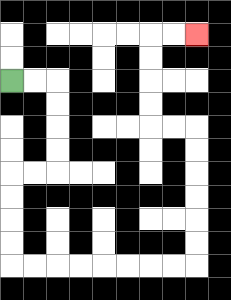{'start': '[0, 3]', 'end': '[8, 1]', 'path_directions': 'R,R,D,D,D,D,L,L,D,D,D,D,R,R,R,R,R,R,R,R,U,U,U,U,U,U,L,L,U,U,U,U,R,R', 'path_coordinates': '[[0, 3], [1, 3], [2, 3], [2, 4], [2, 5], [2, 6], [2, 7], [1, 7], [0, 7], [0, 8], [0, 9], [0, 10], [0, 11], [1, 11], [2, 11], [3, 11], [4, 11], [5, 11], [6, 11], [7, 11], [8, 11], [8, 10], [8, 9], [8, 8], [8, 7], [8, 6], [8, 5], [7, 5], [6, 5], [6, 4], [6, 3], [6, 2], [6, 1], [7, 1], [8, 1]]'}